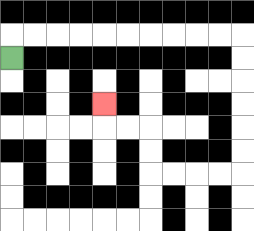{'start': '[0, 2]', 'end': '[4, 4]', 'path_directions': 'U,R,R,R,R,R,R,R,R,R,R,D,D,D,D,D,D,L,L,L,L,U,U,L,L,U', 'path_coordinates': '[[0, 2], [0, 1], [1, 1], [2, 1], [3, 1], [4, 1], [5, 1], [6, 1], [7, 1], [8, 1], [9, 1], [10, 1], [10, 2], [10, 3], [10, 4], [10, 5], [10, 6], [10, 7], [9, 7], [8, 7], [7, 7], [6, 7], [6, 6], [6, 5], [5, 5], [4, 5], [4, 4]]'}